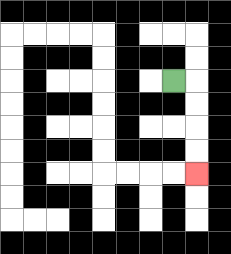{'start': '[7, 3]', 'end': '[8, 7]', 'path_directions': 'R,D,D,D,D', 'path_coordinates': '[[7, 3], [8, 3], [8, 4], [8, 5], [8, 6], [8, 7]]'}